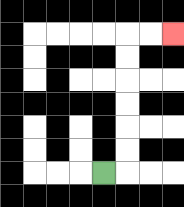{'start': '[4, 7]', 'end': '[7, 1]', 'path_directions': 'R,U,U,U,U,U,U,R,R', 'path_coordinates': '[[4, 7], [5, 7], [5, 6], [5, 5], [5, 4], [5, 3], [5, 2], [5, 1], [6, 1], [7, 1]]'}